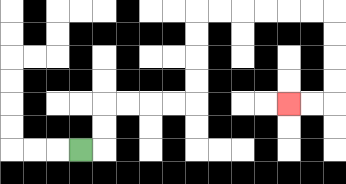{'start': '[3, 6]', 'end': '[12, 4]', 'path_directions': 'R,U,U,R,R,R,R,U,U,U,U,R,R,R,R,R,R,D,D,D,D,L,L', 'path_coordinates': '[[3, 6], [4, 6], [4, 5], [4, 4], [5, 4], [6, 4], [7, 4], [8, 4], [8, 3], [8, 2], [8, 1], [8, 0], [9, 0], [10, 0], [11, 0], [12, 0], [13, 0], [14, 0], [14, 1], [14, 2], [14, 3], [14, 4], [13, 4], [12, 4]]'}